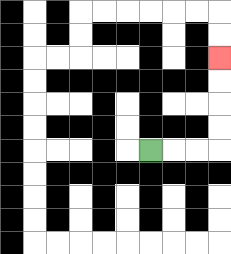{'start': '[6, 6]', 'end': '[9, 2]', 'path_directions': 'R,R,R,U,U,U,U', 'path_coordinates': '[[6, 6], [7, 6], [8, 6], [9, 6], [9, 5], [9, 4], [9, 3], [9, 2]]'}